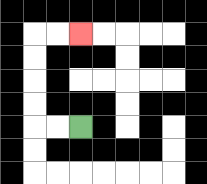{'start': '[3, 5]', 'end': '[3, 1]', 'path_directions': 'L,L,U,U,U,U,R,R', 'path_coordinates': '[[3, 5], [2, 5], [1, 5], [1, 4], [1, 3], [1, 2], [1, 1], [2, 1], [3, 1]]'}